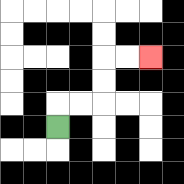{'start': '[2, 5]', 'end': '[6, 2]', 'path_directions': 'U,R,R,U,U,R,R', 'path_coordinates': '[[2, 5], [2, 4], [3, 4], [4, 4], [4, 3], [4, 2], [5, 2], [6, 2]]'}